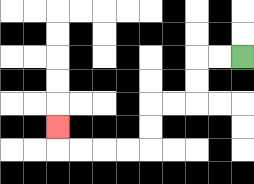{'start': '[10, 2]', 'end': '[2, 5]', 'path_directions': 'L,L,D,D,L,L,D,D,L,L,L,L,U', 'path_coordinates': '[[10, 2], [9, 2], [8, 2], [8, 3], [8, 4], [7, 4], [6, 4], [6, 5], [6, 6], [5, 6], [4, 6], [3, 6], [2, 6], [2, 5]]'}